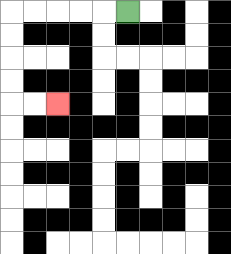{'start': '[5, 0]', 'end': '[2, 4]', 'path_directions': 'L,L,L,L,L,D,D,D,D,R,R', 'path_coordinates': '[[5, 0], [4, 0], [3, 0], [2, 0], [1, 0], [0, 0], [0, 1], [0, 2], [0, 3], [0, 4], [1, 4], [2, 4]]'}